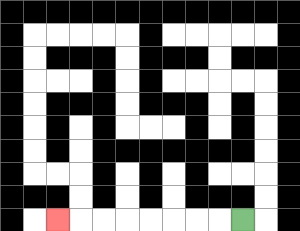{'start': '[10, 9]', 'end': '[2, 9]', 'path_directions': 'L,L,L,L,L,L,L,L', 'path_coordinates': '[[10, 9], [9, 9], [8, 9], [7, 9], [6, 9], [5, 9], [4, 9], [3, 9], [2, 9]]'}